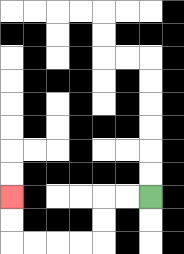{'start': '[6, 8]', 'end': '[0, 8]', 'path_directions': 'L,L,D,D,L,L,L,L,U,U', 'path_coordinates': '[[6, 8], [5, 8], [4, 8], [4, 9], [4, 10], [3, 10], [2, 10], [1, 10], [0, 10], [0, 9], [0, 8]]'}